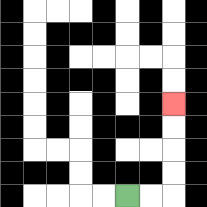{'start': '[5, 8]', 'end': '[7, 4]', 'path_directions': 'R,R,U,U,U,U', 'path_coordinates': '[[5, 8], [6, 8], [7, 8], [7, 7], [7, 6], [7, 5], [7, 4]]'}